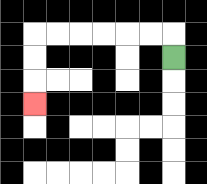{'start': '[7, 2]', 'end': '[1, 4]', 'path_directions': 'U,L,L,L,L,L,L,D,D,D', 'path_coordinates': '[[7, 2], [7, 1], [6, 1], [5, 1], [4, 1], [3, 1], [2, 1], [1, 1], [1, 2], [1, 3], [1, 4]]'}